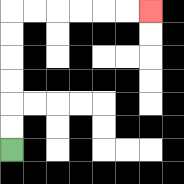{'start': '[0, 6]', 'end': '[6, 0]', 'path_directions': 'U,U,U,U,U,U,R,R,R,R,R,R', 'path_coordinates': '[[0, 6], [0, 5], [0, 4], [0, 3], [0, 2], [0, 1], [0, 0], [1, 0], [2, 0], [3, 0], [4, 0], [5, 0], [6, 0]]'}